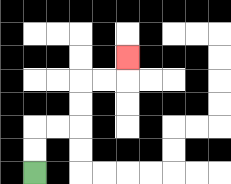{'start': '[1, 7]', 'end': '[5, 2]', 'path_directions': 'U,U,R,R,U,U,R,R,U', 'path_coordinates': '[[1, 7], [1, 6], [1, 5], [2, 5], [3, 5], [3, 4], [3, 3], [4, 3], [5, 3], [5, 2]]'}